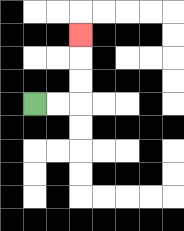{'start': '[1, 4]', 'end': '[3, 1]', 'path_directions': 'R,R,U,U,U', 'path_coordinates': '[[1, 4], [2, 4], [3, 4], [3, 3], [3, 2], [3, 1]]'}